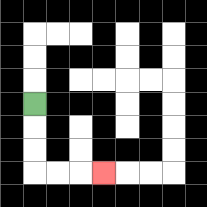{'start': '[1, 4]', 'end': '[4, 7]', 'path_directions': 'D,D,D,R,R,R', 'path_coordinates': '[[1, 4], [1, 5], [1, 6], [1, 7], [2, 7], [3, 7], [4, 7]]'}